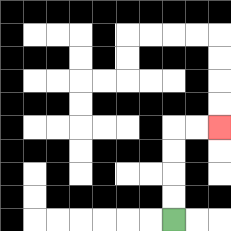{'start': '[7, 9]', 'end': '[9, 5]', 'path_directions': 'U,U,U,U,R,R', 'path_coordinates': '[[7, 9], [7, 8], [7, 7], [7, 6], [7, 5], [8, 5], [9, 5]]'}